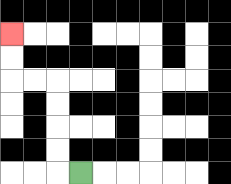{'start': '[3, 7]', 'end': '[0, 1]', 'path_directions': 'L,U,U,U,U,L,L,U,U', 'path_coordinates': '[[3, 7], [2, 7], [2, 6], [2, 5], [2, 4], [2, 3], [1, 3], [0, 3], [0, 2], [0, 1]]'}